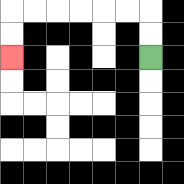{'start': '[6, 2]', 'end': '[0, 2]', 'path_directions': 'U,U,L,L,L,L,L,L,D,D', 'path_coordinates': '[[6, 2], [6, 1], [6, 0], [5, 0], [4, 0], [3, 0], [2, 0], [1, 0], [0, 0], [0, 1], [0, 2]]'}